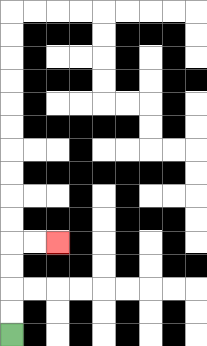{'start': '[0, 14]', 'end': '[2, 10]', 'path_directions': 'U,U,U,U,R,R', 'path_coordinates': '[[0, 14], [0, 13], [0, 12], [0, 11], [0, 10], [1, 10], [2, 10]]'}